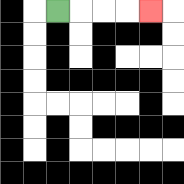{'start': '[2, 0]', 'end': '[6, 0]', 'path_directions': 'R,R,R,R', 'path_coordinates': '[[2, 0], [3, 0], [4, 0], [5, 0], [6, 0]]'}